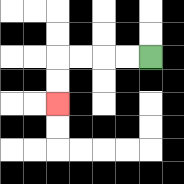{'start': '[6, 2]', 'end': '[2, 4]', 'path_directions': 'L,L,L,L,D,D', 'path_coordinates': '[[6, 2], [5, 2], [4, 2], [3, 2], [2, 2], [2, 3], [2, 4]]'}